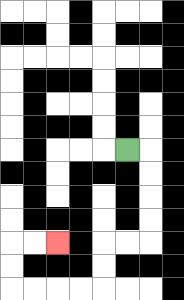{'start': '[5, 6]', 'end': '[2, 10]', 'path_directions': 'R,D,D,D,D,L,L,D,D,L,L,L,L,U,U,R,R', 'path_coordinates': '[[5, 6], [6, 6], [6, 7], [6, 8], [6, 9], [6, 10], [5, 10], [4, 10], [4, 11], [4, 12], [3, 12], [2, 12], [1, 12], [0, 12], [0, 11], [0, 10], [1, 10], [2, 10]]'}